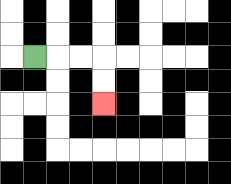{'start': '[1, 2]', 'end': '[4, 4]', 'path_directions': 'R,R,R,D,D', 'path_coordinates': '[[1, 2], [2, 2], [3, 2], [4, 2], [4, 3], [4, 4]]'}